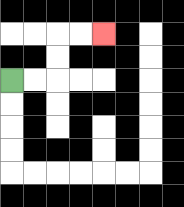{'start': '[0, 3]', 'end': '[4, 1]', 'path_directions': 'R,R,U,U,R,R', 'path_coordinates': '[[0, 3], [1, 3], [2, 3], [2, 2], [2, 1], [3, 1], [4, 1]]'}